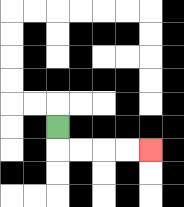{'start': '[2, 5]', 'end': '[6, 6]', 'path_directions': 'D,R,R,R,R', 'path_coordinates': '[[2, 5], [2, 6], [3, 6], [4, 6], [5, 6], [6, 6]]'}